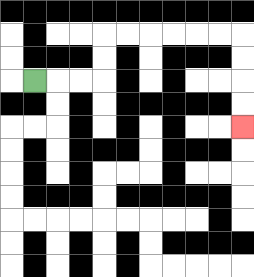{'start': '[1, 3]', 'end': '[10, 5]', 'path_directions': 'R,R,R,U,U,R,R,R,R,R,R,D,D,D,D', 'path_coordinates': '[[1, 3], [2, 3], [3, 3], [4, 3], [4, 2], [4, 1], [5, 1], [6, 1], [7, 1], [8, 1], [9, 1], [10, 1], [10, 2], [10, 3], [10, 4], [10, 5]]'}